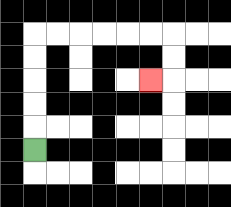{'start': '[1, 6]', 'end': '[6, 3]', 'path_directions': 'U,U,U,U,U,R,R,R,R,R,R,D,D,L', 'path_coordinates': '[[1, 6], [1, 5], [1, 4], [1, 3], [1, 2], [1, 1], [2, 1], [3, 1], [4, 1], [5, 1], [6, 1], [7, 1], [7, 2], [7, 3], [6, 3]]'}